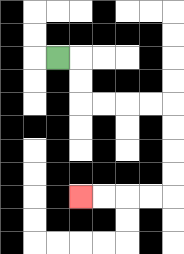{'start': '[2, 2]', 'end': '[3, 8]', 'path_directions': 'R,D,D,R,R,R,R,D,D,D,D,L,L,L,L', 'path_coordinates': '[[2, 2], [3, 2], [3, 3], [3, 4], [4, 4], [5, 4], [6, 4], [7, 4], [7, 5], [7, 6], [7, 7], [7, 8], [6, 8], [5, 8], [4, 8], [3, 8]]'}